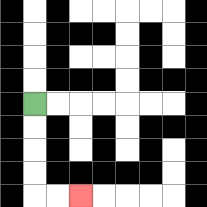{'start': '[1, 4]', 'end': '[3, 8]', 'path_directions': 'D,D,D,D,R,R', 'path_coordinates': '[[1, 4], [1, 5], [1, 6], [1, 7], [1, 8], [2, 8], [3, 8]]'}